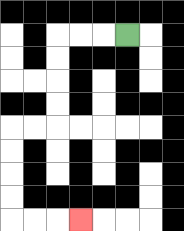{'start': '[5, 1]', 'end': '[3, 9]', 'path_directions': 'L,L,L,D,D,D,D,L,L,D,D,D,D,R,R,R', 'path_coordinates': '[[5, 1], [4, 1], [3, 1], [2, 1], [2, 2], [2, 3], [2, 4], [2, 5], [1, 5], [0, 5], [0, 6], [0, 7], [0, 8], [0, 9], [1, 9], [2, 9], [3, 9]]'}